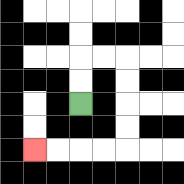{'start': '[3, 4]', 'end': '[1, 6]', 'path_directions': 'U,U,R,R,D,D,D,D,L,L,L,L', 'path_coordinates': '[[3, 4], [3, 3], [3, 2], [4, 2], [5, 2], [5, 3], [5, 4], [5, 5], [5, 6], [4, 6], [3, 6], [2, 6], [1, 6]]'}